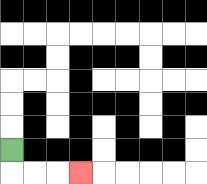{'start': '[0, 6]', 'end': '[3, 7]', 'path_directions': 'D,R,R,R', 'path_coordinates': '[[0, 6], [0, 7], [1, 7], [2, 7], [3, 7]]'}